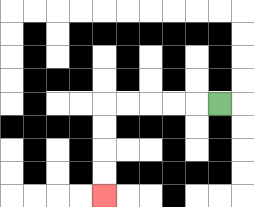{'start': '[9, 4]', 'end': '[4, 8]', 'path_directions': 'L,L,L,L,L,D,D,D,D', 'path_coordinates': '[[9, 4], [8, 4], [7, 4], [6, 4], [5, 4], [4, 4], [4, 5], [4, 6], [4, 7], [4, 8]]'}